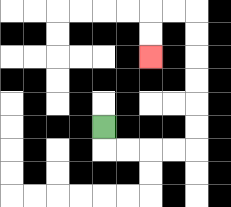{'start': '[4, 5]', 'end': '[6, 2]', 'path_directions': 'D,R,R,R,R,U,U,U,U,U,U,L,L,D,D', 'path_coordinates': '[[4, 5], [4, 6], [5, 6], [6, 6], [7, 6], [8, 6], [8, 5], [8, 4], [8, 3], [8, 2], [8, 1], [8, 0], [7, 0], [6, 0], [6, 1], [6, 2]]'}